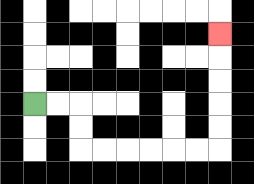{'start': '[1, 4]', 'end': '[9, 1]', 'path_directions': 'R,R,D,D,R,R,R,R,R,R,U,U,U,U,U', 'path_coordinates': '[[1, 4], [2, 4], [3, 4], [3, 5], [3, 6], [4, 6], [5, 6], [6, 6], [7, 6], [8, 6], [9, 6], [9, 5], [9, 4], [9, 3], [9, 2], [9, 1]]'}